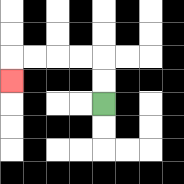{'start': '[4, 4]', 'end': '[0, 3]', 'path_directions': 'U,U,L,L,L,L,D', 'path_coordinates': '[[4, 4], [4, 3], [4, 2], [3, 2], [2, 2], [1, 2], [0, 2], [0, 3]]'}